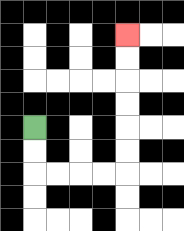{'start': '[1, 5]', 'end': '[5, 1]', 'path_directions': 'D,D,R,R,R,R,U,U,U,U,U,U', 'path_coordinates': '[[1, 5], [1, 6], [1, 7], [2, 7], [3, 7], [4, 7], [5, 7], [5, 6], [5, 5], [5, 4], [5, 3], [5, 2], [5, 1]]'}